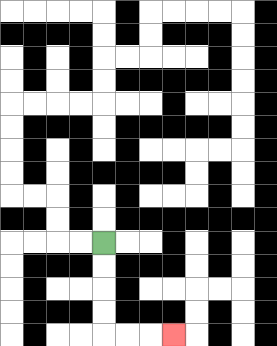{'start': '[4, 10]', 'end': '[7, 14]', 'path_directions': 'D,D,D,D,R,R,R', 'path_coordinates': '[[4, 10], [4, 11], [4, 12], [4, 13], [4, 14], [5, 14], [6, 14], [7, 14]]'}